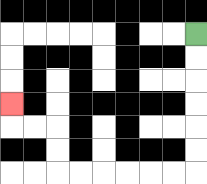{'start': '[8, 1]', 'end': '[0, 4]', 'path_directions': 'D,D,D,D,D,D,L,L,L,L,L,L,U,U,L,L,U', 'path_coordinates': '[[8, 1], [8, 2], [8, 3], [8, 4], [8, 5], [8, 6], [8, 7], [7, 7], [6, 7], [5, 7], [4, 7], [3, 7], [2, 7], [2, 6], [2, 5], [1, 5], [0, 5], [0, 4]]'}